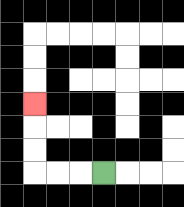{'start': '[4, 7]', 'end': '[1, 4]', 'path_directions': 'L,L,L,U,U,U', 'path_coordinates': '[[4, 7], [3, 7], [2, 7], [1, 7], [1, 6], [1, 5], [1, 4]]'}